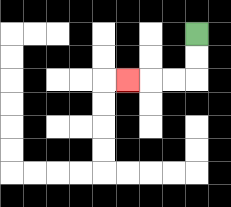{'start': '[8, 1]', 'end': '[5, 3]', 'path_directions': 'D,D,L,L,L', 'path_coordinates': '[[8, 1], [8, 2], [8, 3], [7, 3], [6, 3], [5, 3]]'}